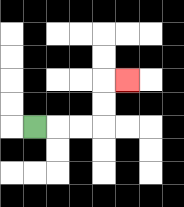{'start': '[1, 5]', 'end': '[5, 3]', 'path_directions': 'R,R,R,U,U,R', 'path_coordinates': '[[1, 5], [2, 5], [3, 5], [4, 5], [4, 4], [4, 3], [5, 3]]'}